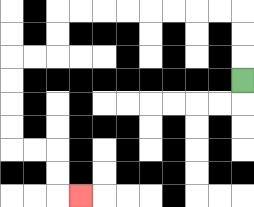{'start': '[10, 3]', 'end': '[3, 8]', 'path_directions': 'U,U,U,L,L,L,L,L,L,L,L,D,D,L,L,D,D,D,D,R,R,D,D,R', 'path_coordinates': '[[10, 3], [10, 2], [10, 1], [10, 0], [9, 0], [8, 0], [7, 0], [6, 0], [5, 0], [4, 0], [3, 0], [2, 0], [2, 1], [2, 2], [1, 2], [0, 2], [0, 3], [0, 4], [0, 5], [0, 6], [1, 6], [2, 6], [2, 7], [2, 8], [3, 8]]'}